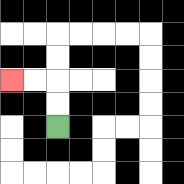{'start': '[2, 5]', 'end': '[0, 3]', 'path_directions': 'U,U,L,L', 'path_coordinates': '[[2, 5], [2, 4], [2, 3], [1, 3], [0, 3]]'}